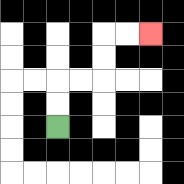{'start': '[2, 5]', 'end': '[6, 1]', 'path_directions': 'U,U,R,R,U,U,R,R', 'path_coordinates': '[[2, 5], [2, 4], [2, 3], [3, 3], [4, 3], [4, 2], [4, 1], [5, 1], [6, 1]]'}